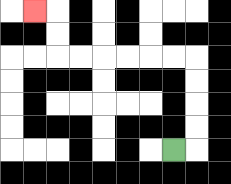{'start': '[7, 6]', 'end': '[1, 0]', 'path_directions': 'R,U,U,U,U,L,L,L,L,L,L,U,U,L', 'path_coordinates': '[[7, 6], [8, 6], [8, 5], [8, 4], [8, 3], [8, 2], [7, 2], [6, 2], [5, 2], [4, 2], [3, 2], [2, 2], [2, 1], [2, 0], [1, 0]]'}